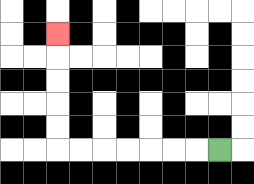{'start': '[9, 6]', 'end': '[2, 1]', 'path_directions': 'L,L,L,L,L,L,L,U,U,U,U,U', 'path_coordinates': '[[9, 6], [8, 6], [7, 6], [6, 6], [5, 6], [4, 6], [3, 6], [2, 6], [2, 5], [2, 4], [2, 3], [2, 2], [2, 1]]'}